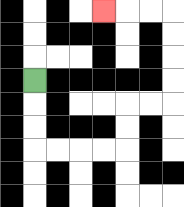{'start': '[1, 3]', 'end': '[4, 0]', 'path_directions': 'D,D,D,R,R,R,R,U,U,R,R,U,U,U,U,L,L,L', 'path_coordinates': '[[1, 3], [1, 4], [1, 5], [1, 6], [2, 6], [3, 6], [4, 6], [5, 6], [5, 5], [5, 4], [6, 4], [7, 4], [7, 3], [7, 2], [7, 1], [7, 0], [6, 0], [5, 0], [4, 0]]'}